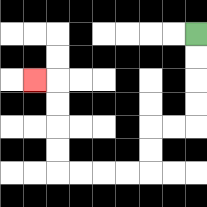{'start': '[8, 1]', 'end': '[1, 3]', 'path_directions': 'D,D,D,D,L,L,D,D,L,L,L,L,U,U,U,U,L', 'path_coordinates': '[[8, 1], [8, 2], [8, 3], [8, 4], [8, 5], [7, 5], [6, 5], [6, 6], [6, 7], [5, 7], [4, 7], [3, 7], [2, 7], [2, 6], [2, 5], [2, 4], [2, 3], [1, 3]]'}